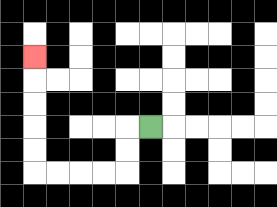{'start': '[6, 5]', 'end': '[1, 2]', 'path_directions': 'L,D,D,L,L,L,L,U,U,U,U,U', 'path_coordinates': '[[6, 5], [5, 5], [5, 6], [5, 7], [4, 7], [3, 7], [2, 7], [1, 7], [1, 6], [1, 5], [1, 4], [1, 3], [1, 2]]'}